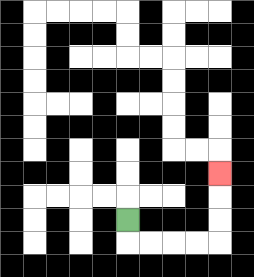{'start': '[5, 9]', 'end': '[9, 7]', 'path_directions': 'D,R,R,R,R,U,U,U', 'path_coordinates': '[[5, 9], [5, 10], [6, 10], [7, 10], [8, 10], [9, 10], [9, 9], [9, 8], [9, 7]]'}